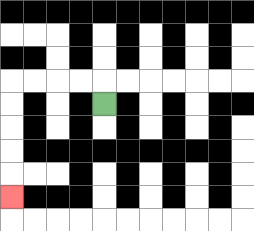{'start': '[4, 4]', 'end': '[0, 8]', 'path_directions': 'U,L,L,L,L,D,D,D,D,D', 'path_coordinates': '[[4, 4], [4, 3], [3, 3], [2, 3], [1, 3], [0, 3], [0, 4], [0, 5], [0, 6], [0, 7], [0, 8]]'}